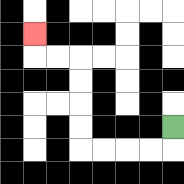{'start': '[7, 5]', 'end': '[1, 1]', 'path_directions': 'D,L,L,L,L,U,U,U,U,L,L,U', 'path_coordinates': '[[7, 5], [7, 6], [6, 6], [5, 6], [4, 6], [3, 6], [3, 5], [3, 4], [3, 3], [3, 2], [2, 2], [1, 2], [1, 1]]'}